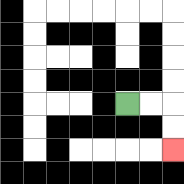{'start': '[5, 4]', 'end': '[7, 6]', 'path_directions': 'R,R,D,D', 'path_coordinates': '[[5, 4], [6, 4], [7, 4], [7, 5], [7, 6]]'}